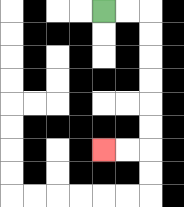{'start': '[4, 0]', 'end': '[4, 6]', 'path_directions': 'R,R,D,D,D,D,D,D,L,L', 'path_coordinates': '[[4, 0], [5, 0], [6, 0], [6, 1], [6, 2], [6, 3], [6, 4], [6, 5], [6, 6], [5, 6], [4, 6]]'}